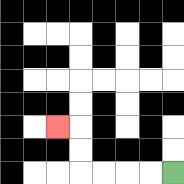{'start': '[7, 7]', 'end': '[2, 5]', 'path_directions': 'L,L,L,L,U,U,L', 'path_coordinates': '[[7, 7], [6, 7], [5, 7], [4, 7], [3, 7], [3, 6], [3, 5], [2, 5]]'}